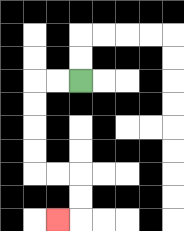{'start': '[3, 3]', 'end': '[2, 9]', 'path_directions': 'L,L,D,D,D,D,R,R,D,D,L', 'path_coordinates': '[[3, 3], [2, 3], [1, 3], [1, 4], [1, 5], [1, 6], [1, 7], [2, 7], [3, 7], [3, 8], [3, 9], [2, 9]]'}